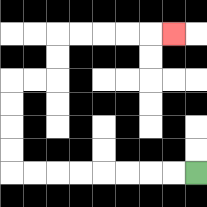{'start': '[8, 7]', 'end': '[7, 1]', 'path_directions': 'L,L,L,L,L,L,L,L,U,U,U,U,R,R,U,U,R,R,R,R,R', 'path_coordinates': '[[8, 7], [7, 7], [6, 7], [5, 7], [4, 7], [3, 7], [2, 7], [1, 7], [0, 7], [0, 6], [0, 5], [0, 4], [0, 3], [1, 3], [2, 3], [2, 2], [2, 1], [3, 1], [4, 1], [5, 1], [6, 1], [7, 1]]'}